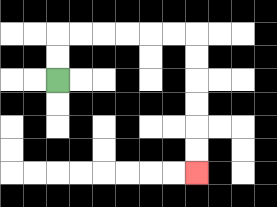{'start': '[2, 3]', 'end': '[8, 7]', 'path_directions': 'U,U,R,R,R,R,R,R,D,D,D,D,D,D', 'path_coordinates': '[[2, 3], [2, 2], [2, 1], [3, 1], [4, 1], [5, 1], [6, 1], [7, 1], [8, 1], [8, 2], [8, 3], [8, 4], [8, 5], [8, 6], [8, 7]]'}